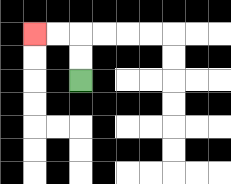{'start': '[3, 3]', 'end': '[1, 1]', 'path_directions': 'U,U,L,L', 'path_coordinates': '[[3, 3], [3, 2], [3, 1], [2, 1], [1, 1]]'}